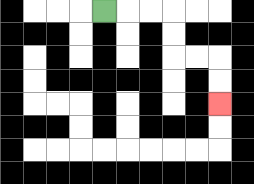{'start': '[4, 0]', 'end': '[9, 4]', 'path_directions': 'R,R,R,D,D,R,R,D,D', 'path_coordinates': '[[4, 0], [5, 0], [6, 0], [7, 0], [7, 1], [7, 2], [8, 2], [9, 2], [9, 3], [9, 4]]'}